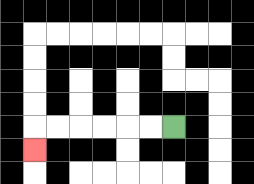{'start': '[7, 5]', 'end': '[1, 6]', 'path_directions': 'L,L,L,L,L,L,D', 'path_coordinates': '[[7, 5], [6, 5], [5, 5], [4, 5], [3, 5], [2, 5], [1, 5], [1, 6]]'}